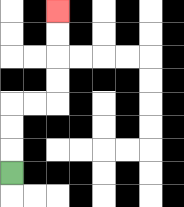{'start': '[0, 7]', 'end': '[2, 0]', 'path_directions': 'U,U,U,R,R,U,U,U,U', 'path_coordinates': '[[0, 7], [0, 6], [0, 5], [0, 4], [1, 4], [2, 4], [2, 3], [2, 2], [2, 1], [2, 0]]'}